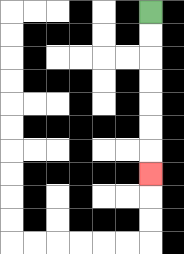{'start': '[6, 0]', 'end': '[6, 7]', 'path_directions': 'D,D,D,D,D,D,D', 'path_coordinates': '[[6, 0], [6, 1], [6, 2], [6, 3], [6, 4], [6, 5], [6, 6], [6, 7]]'}